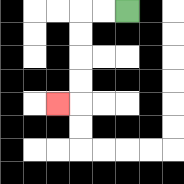{'start': '[5, 0]', 'end': '[2, 4]', 'path_directions': 'L,L,D,D,D,D,L', 'path_coordinates': '[[5, 0], [4, 0], [3, 0], [3, 1], [3, 2], [3, 3], [3, 4], [2, 4]]'}